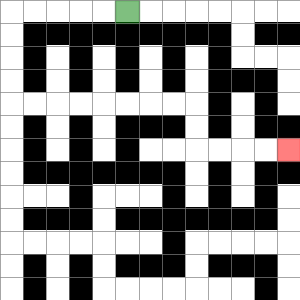{'start': '[5, 0]', 'end': '[12, 6]', 'path_directions': 'L,L,L,L,L,D,D,D,D,R,R,R,R,R,R,R,R,D,D,R,R,R,R', 'path_coordinates': '[[5, 0], [4, 0], [3, 0], [2, 0], [1, 0], [0, 0], [0, 1], [0, 2], [0, 3], [0, 4], [1, 4], [2, 4], [3, 4], [4, 4], [5, 4], [6, 4], [7, 4], [8, 4], [8, 5], [8, 6], [9, 6], [10, 6], [11, 6], [12, 6]]'}